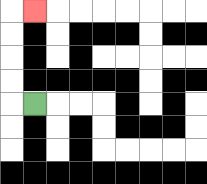{'start': '[1, 4]', 'end': '[1, 0]', 'path_directions': 'L,U,U,U,U,R', 'path_coordinates': '[[1, 4], [0, 4], [0, 3], [0, 2], [0, 1], [0, 0], [1, 0]]'}